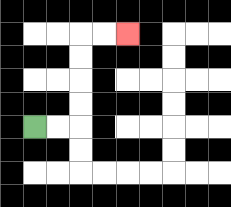{'start': '[1, 5]', 'end': '[5, 1]', 'path_directions': 'R,R,U,U,U,U,R,R', 'path_coordinates': '[[1, 5], [2, 5], [3, 5], [3, 4], [3, 3], [3, 2], [3, 1], [4, 1], [5, 1]]'}